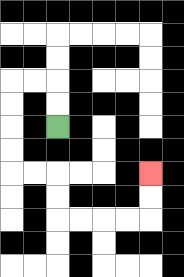{'start': '[2, 5]', 'end': '[6, 7]', 'path_directions': 'U,U,L,L,D,D,D,D,R,R,D,D,R,R,R,R,U,U', 'path_coordinates': '[[2, 5], [2, 4], [2, 3], [1, 3], [0, 3], [0, 4], [0, 5], [0, 6], [0, 7], [1, 7], [2, 7], [2, 8], [2, 9], [3, 9], [4, 9], [5, 9], [6, 9], [6, 8], [6, 7]]'}